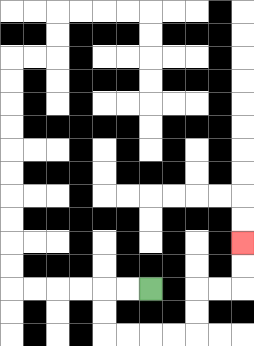{'start': '[6, 12]', 'end': '[10, 10]', 'path_directions': 'L,L,D,D,R,R,R,R,U,U,R,R,U,U', 'path_coordinates': '[[6, 12], [5, 12], [4, 12], [4, 13], [4, 14], [5, 14], [6, 14], [7, 14], [8, 14], [8, 13], [8, 12], [9, 12], [10, 12], [10, 11], [10, 10]]'}